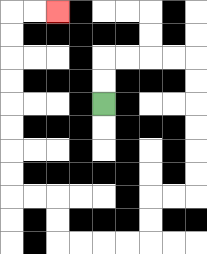{'start': '[4, 4]', 'end': '[2, 0]', 'path_directions': 'U,U,R,R,R,R,D,D,D,D,D,D,L,L,D,D,L,L,L,L,U,U,L,L,U,U,U,U,U,U,U,U,R,R', 'path_coordinates': '[[4, 4], [4, 3], [4, 2], [5, 2], [6, 2], [7, 2], [8, 2], [8, 3], [8, 4], [8, 5], [8, 6], [8, 7], [8, 8], [7, 8], [6, 8], [6, 9], [6, 10], [5, 10], [4, 10], [3, 10], [2, 10], [2, 9], [2, 8], [1, 8], [0, 8], [0, 7], [0, 6], [0, 5], [0, 4], [0, 3], [0, 2], [0, 1], [0, 0], [1, 0], [2, 0]]'}